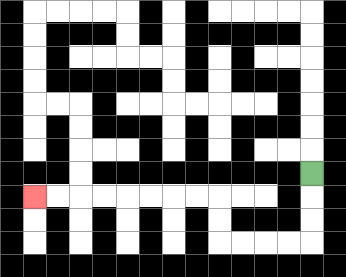{'start': '[13, 7]', 'end': '[1, 8]', 'path_directions': 'D,D,D,L,L,L,L,U,U,L,L,L,L,L,L,L,L', 'path_coordinates': '[[13, 7], [13, 8], [13, 9], [13, 10], [12, 10], [11, 10], [10, 10], [9, 10], [9, 9], [9, 8], [8, 8], [7, 8], [6, 8], [5, 8], [4, 8], [3, 8], [2, 8], [1, 8]]'}